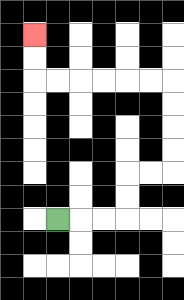{'start': '[2, 9]', 'end': '[1, 1]', 'path_directions': 'R,R,R,U,U,R,R,U,U,U,U,L,L,L,L,L,L,U,U', 'path_coordinates': '[[2, 9], [3, 9], [4, 9], [5, 9], [5, 8], [5, 7], [6, 7], [7, 7], [7, 6], [7, 5], [7, 4], [7, 3], [6, 3], [5, 3], [4, 3], [3, 3], [2, 3], [1, 3], [1, 2], [1, 1]]'}